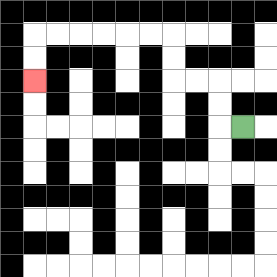{'start': '[10, 5]', 'end': '[1, 3]', 'path_directions': 'L,U,U,L,L,U,U,L,L,L,L,L,L,D,D', 'path_coordinates': '[[10, 5], [9, 5], [9, 4], [9, 3], [8, 3], [7, 3], [7, 2], [7, 1], [6, 1], [5, 1], [4, 1], [3, 1], [2, 1], [1, 1], [1, 2], [1, 3]]'}